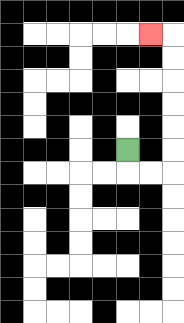{'start': '[5, 6]', 'end': '[6, 1]', 'path_directions': 'D,R,R,U,U,U,U,U,U,L', 'path_coordinates': '[[5, 6], [5, 7], [6, 7], [7, 7], [7, 6], [7, 5], [7, 4], [7, 3], [7, 2], [7, 1], [6, 1]]'}